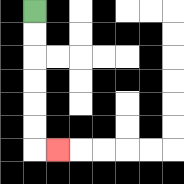{'start': '[1, 0]', 'end': '[2, 6]', 'path_directions': 'D,D,D,D,D,D,R', 'path_coordinates': '[[1, 0], [1, 1], [1, 2], [1, 3], [1, 4], [1, 5], [1, 6], [2, 6]]'}